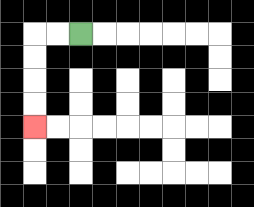{'start': '[3, 1]', 'end': '[1, 5]', 'path_directions': 'L,L,D,D,D,D', 'path_coordinates': '[[3, 1], [2, 1], [1, 1], [1, 2], [1, 3], [1, 4], [1, 5]]'}